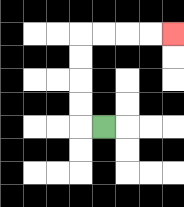{'start': '[4, 5]', 'end': '[7, 1]', 'path_directions': 'L,U,U,U,U,R,R,R,R', 'path_coordinates': '[[4, 5], [3, 5], [3, 4], [3, 3], [3, 2], [3, 1], [4, 1], [5, 1], [6, 1], [7, 1]]'}